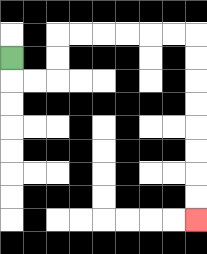{'start': '[0, 2]', 'end': '[8, 9]', 'path_directions': 'D,R,R,U,U,R,R,R,R,R,R,D,D,D,D,D,D,D,D', 'path_coordinates': '[[0, 2], [0, 3], [1, 3], [2, 3], [2, 2], [2, 1], [3, 1], [4, 1], [5, 1], [6, 1], [7, 1], [8, 1], [8, 2], [8, 3], [8, 4], [8, 5], [8, 6], [8, 7], [8, 8], [8, 9]]'}